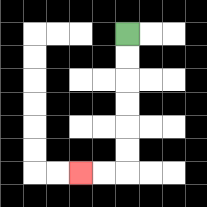{'start': '[5, 1]', 'end': '[3, 7]', 'path_directions': 'D,D,D,D,D,D,L,L', 'path_coordinates': '[[5, 1], [5, 2], [5, 3], [5, 4], [5, 5], [5, 6], [5, 7], [4, 7], [3, 7]]'}